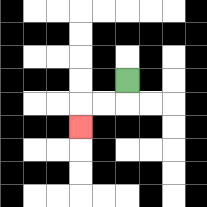{'start': '[5, 3]', 'end': '[3, 5]', 'path_directions': 'D,L,L,D', 'path_coordinates': '[[5, 3], [5, 4], [4, 4], [3, 4], [3, 5]]'}